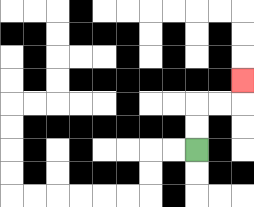{'start': '[8, 6]', 'end': '[10, 3]', 'path_directions': 'U,U,R,R,U', 'path_coordinates': '[[8, 6], [8, 5], [8, 4], [9, 4], [10, 4], [10, 3]]'}